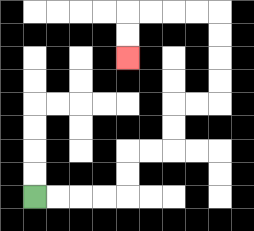{'start': '[1, 8]', 'end': '[5, 2]', 'path_directions': 'R,R,R,R,U,U,R,R,U,U,R,R,U,U,U,U,L,L,L,L,D,D', 'path_coordinates': '[[1, 8], [2, 8], [3, 8], [4, 8], [5, 8], [5, 7], [5, 6], [6, 6], [7, 6], [7, 5], [7, 4], [8, 4], [9, 4], [9, 3], [9, 2], [9, 1], [9, 0], [8, 0], [7, 0], [6, 0], [5, 0], [5, 1], [5, 2]]'}